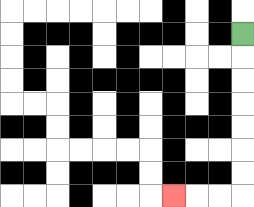{'start': '[10, 1]', 'end': '[7, 8]', 'path_directions': 'D,D,D,D,D,D,D,L,L,L', 'path_coordinates': '[[10, 1], [10, 2], [10, 3], [10, 4], [10, 5], [10, 6], [10, 7], [10, 8], [9, 8], [8, 8], [7, 8]]'}